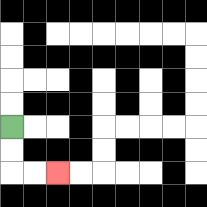{'start': '[0, 5]', 'end': '[2, 7]', 'path_directions': 'D,D,R,R', 'path_coordinates': '[[0, 5], [0, 6], [0, 7], [1, 7], [2, 7]]'}